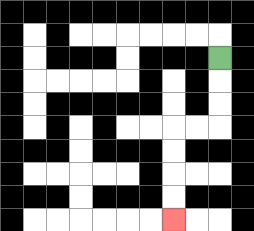{'start': '[9, 2]', 'end': '[7, 9]', 'path_directions': 'D,D,D,L,L,D,D,D,D', 'path_coordinates': '[[9, 2], [9, 3], [9, 4], [9, 5], [8, 5], [7, 5], [7, 6], [7, 7], [7, 8], [7, 9]]'}